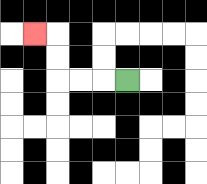{'start': '[5, 3]', 'end': '[1, 1]', 'path_directions': 'L,L,L,U,U,L', 'path_coordinates': '[[5, 3], [4, 3], [3, 3], [2, 3], [2, 2], [2, 1], [1, 1]]'}